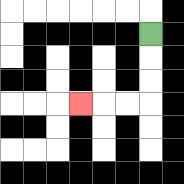{'start': '[6, 1]', 'end': '[3, 4]', 'path_directions': 'D,D,D,L,L,L', 'path_coordinates': '[[6, 1], [6, 2], [6, 3], [6, 4], [5, 4], [4, 4], [3, 4]]'}